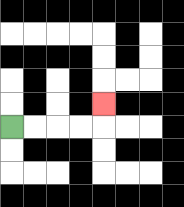{'start': '[0, 5]', 'end': '[4, 4]', 'path_directions': 'R,R,R,R,U', 'path_coordinates': '[[0, 5], [1, 5], [2, 5], [3, 5], [4, 5], [4, 4]]'}